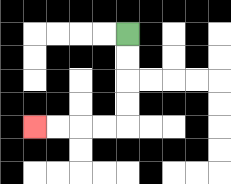{'start': '[5, 1]', 'end': '[1, 5]', 'path_directions': 'D,D,D,D,L,L,L,L', 'path_coordinates': '[[5, 1], [5, 2], [5, 3], [5, 4], [5, 5], [4, 5], [3, 5], [2, 5], [1, 5]]'}